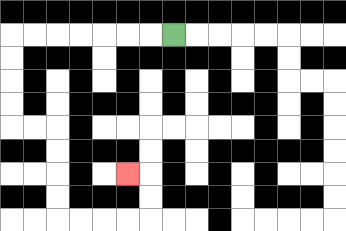{'start': '[7, 1]', 'end': '[5, 7]', 'path_directions': 'L,L,L,L,L,L,L,D,D,D,D,R,R,D,D,D,D,R,R,R,R,U,U,L', 'path_coordinates': '[[7, 1], [6, 1], [5, 1], [4, 1], [3, 1], [2, 1], [1, 1], [0, 1], [0, 2], [0, 3], [0, 4], [0, 5], [1, 5], [2, 5], [2, 6], [2, 7], [2, 8], [2, 9], [3, 9], [4, 9], [5, 9], [6, 9], [6, 8], [6, 7], [5, 7]]'}